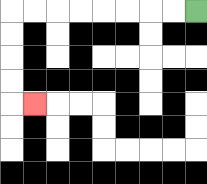{'start': '[8, 0]', 'end': '[1, 4]', 'path_directions': 'L,L,L,L,L,L,L,L,D,D,D,D,R', 'path_coordinates': '[[8, 0], [7, 0], [6, 0], [5, 0], [4, 0], [3, 0], [2, 0], [1, 0], [0, 0], [0, 1], [0, 2], [0, 3], [0, 4], [1, 4]]'}